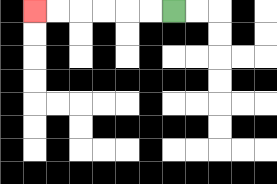{'start': '[7, 0]', 'end': '[1, 0]', 'path_directions': 'L,L,L,L,L,L', 'path_coordinates': '[[7, 0], [6, 0], [5, 0], [4, 0], [3, 0], [2, 0], [1, 0]]'}